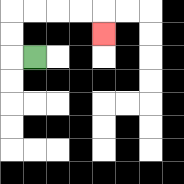{'start': '[1, 2]', 'end': '[4, 1]', 'path_directions': 'L,U,U,R,R,R,R,D', 'path_coordinates': '[[1, 2], [0, 2], [0, 1], [0, 0], [1, 0], [2, 0], [3, 0], [4, 0], [4, 1]]'}